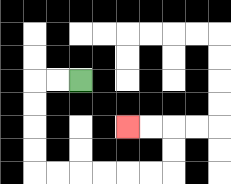{'start': '[3, 3]', 'end': '[5, 5]', 'path_directions': 'L,L,D,D,D,D,R,R,R,R,R,R,U,U,L,L', 'path_coordinates': '[[3, 3], [2, 3], [1, 3], [1, 4], [1, 5], [1, 6], [1, 7], [2, 7], [3, 7], [4, 7], [5, 7], [6, 7], [7, 7], [7, 6], [7, 5], [6, 5], [5, 5]]'}